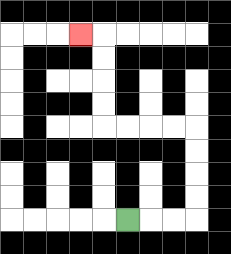{'start': '[5, 9]', 'end': '[3, 1]', 'path_directions': 'R,R,R,U,U,U,U,L,L,L,L,U,U,U,U,L', 'path_coordinates': '[[5, 9], [6, 9], [7, 9], [8, 9], [8, 8], [8, 7], [8, 6], [8, 5], [7, 5], [6, 5], [5, 5], [4, 5], [4, 4], [4, 3], [4, 2], [4, 1], [3, 1]]'}